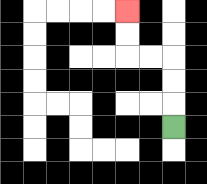{'start': '[7, 5]', 'end': '[5, 0]', 'path_directions': 'U,U,U,L,L,U,U', 'path_coordinates': '[[7, 5], [7, 4], [7, 3], [7, 2], [6, 2], [5, 2], [5, 1], [5, 0]]'}